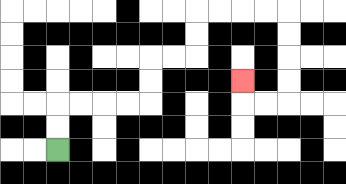{'start': '[2, 6]', 'end': '[10, 3]', 'path_directions': 'U,U,R,R,R,R,U,U,R,R,U,U,R,R,R,R,D,D,D,D,L,L,U', 'path_coordinates': '[[2, 6], [2, 5], [2, 4], [3, 4], [4, 4], [5, 4], [6, 4], [6, 3], [6, 2], [7, 2], [8, 2], [8, 1], [8, 0], [9, 0], [10, 0], [11, 0], [12, 0], [12, 1], [12, 2], [12, 3], [12, 4], [11, 4], [10, 4], [10, 3]]'}